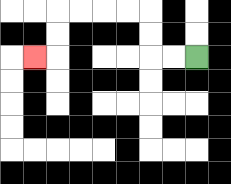{'start': '[8, 2]', 'end': '[1, 2]', 'path_directions': 'L,L,U,U,L,L,L,L,D,D,L', 'path_coordinates': '[[8, 2], [7, 2], [6, 2], [6, 1], [6, 0], [5, 0], [4, 0], [3, 0], [2, 0], [2, 1], [2, 2], [1, 2]]'}